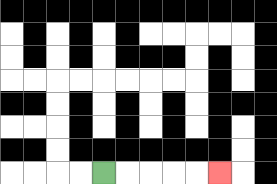{'start': '[4, 7]', 'end': '[9, 7]', 'path_directions': 'R,R,R,R,R', 'path_coordinates': '[[4, 7], [5, 7], [6, 7], [7, 7], [8, 7], [9, 7]]'}